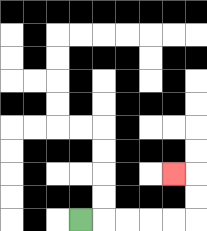{'start': '[3, 9]', 'end': '[7, 7]', 'path_directions': 'R,R,R,R,R,U,U,L', 'path_coordinates': '[[3, 9], [4, 9], [5, 9], [6, 9], [7, 9], [8, 9], [8, 8], [8, 7], [7, 7]]'}